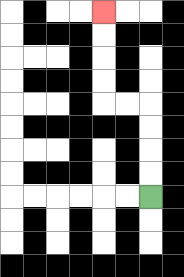{'start': '[6, 8]', 'end': '[4, 0]', 'path_directions': 'U,U,U,U,L,L,U,U,U,U', 'path_coordinates': '[[6, 8], [6, 7], [6, 6], [6, 5], [6, 4], [5, 4], [4, 4], [4, 3], [4, 2], [4, 1], [4, 0]]'}